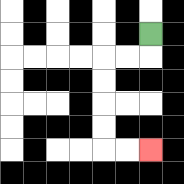{'start': '[6, 1]', 'end': '[6, 6]', 'path_directions': 'D,L,L,D,D,D,D,R,R', 'path_coordinates': '[[6, 1], [6, 2], [5, 2], [4, 2], [4, 3], [4, 4], [4, 5], [4, 6], [5, 6], [6, 6]]'}